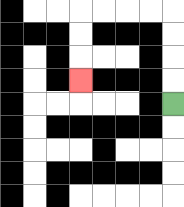{'start': '[7, 4]', 'end': '[3, 3]', 'path_directions': 'U,U,U,U,L,L,L,L,D,D,D', 'path_coordinates': '[[7, 4], [7, 3], [7, 2], [7, 1], [7, 0], [6, 0], [5, 0], [4, 0], [3, 0], [3, 1], [3, 2], [3, 3]]'}